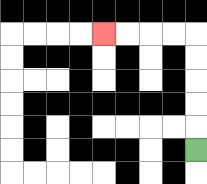{'start': '[8, 6]', 'end': '[4, 1]', 'path_directions': 'U,U,U,U,U,L,L,L,L', 'path_coordinates': '[[8, 6], [8, 5], [8, 4], [8, 3], [8, 2], [8, 1], [7, 1], [6, 1], [5, 1], [4, 1]]'}